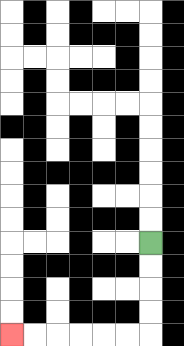{'start': '[6, 10]', 'end': '[0, 14]', 'path_directions': 'D,D,D,D,L,L,L,L,L,L', 'path_coordinates': '[[6, 10], [6, 11], [6, 12], [6, 13], [6, 14], [5, 14], [4, 14], [3, 14], [2, 14], [1, 14], [0, 14]]'}